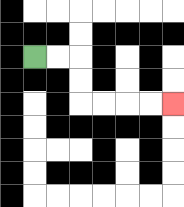{'start': '[1, 2]', 'end': '[7, 4]', 'path_directions': 'R,R,D,D,R,R,R,R', 'path_coordinates': '[[1, 2], [2, 2], [3, 2], [3, 3], [3, 4], [4, 4], [5, 4], [6, 4], [7, 4]]'}